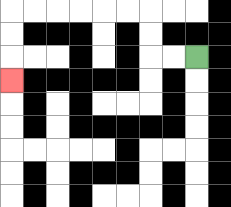{'start': '[8, 2]', 'end': '[0, 3]', 'path_directions': 'L,L,U,U,L,L,L,L,L,L,D,D,D', 'path_coordinates': '[[8, 2], [7, 2], [6, 2], [6, 1], [6, 0], [5, 0], [4, 0], [3, 0], [2, 0], [1, 0], [0, 0], [0, 1], [0, 2], [0, 3]]'}